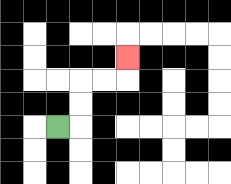{'start': '[2, 5]', 'end': '[5, 2]', 'path_directions': 'R,U,U,R,R,U', 'path_coordinates': '[[2, 5], [3, 5], [3, 4], [3, 3], [4, 3], [5, 3], [5, 2]]'}